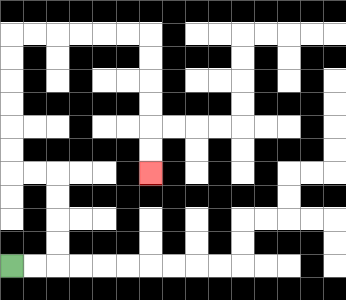{'start': '[0, 11]', 'end': '[6, 7]', 'path_directions': 'R,R,U,U,U,U,L,L,U,U,U,U,U,U,R,R,R,R,R,R,D,D,D,D,D,D', 'path_coordinates': '[[0, 11], [1, 11], [2, 11], [2, 10], [2, 9], [2, 8], [2, 7], [1, 7], [0, 7], [0, 6], [0, 5], [0, 4], [0, 3], [0, 2], [0, 1], [1, 1], [2, 1], [3, 1], [4, 1], [5, 1], [6, 1], [6, 2], [6, 3], [6, 4], [6, 5], [6, 6], [6, 7]]'}